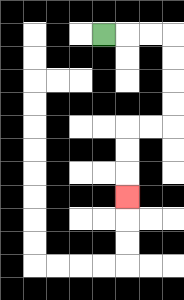{'start': '[4, 1]', 'end': '[5, 8]', 'path_directions': 'R,R,R,D,D,D,D,L,L,D,D,D', 'path_coordinates': '[[4, 1], [5, 1], [6, 1], [7, 1], [7, 2], [7, 3], [7, 4], [7, 5], [6, 5], [5, 5], [5, 6], [5, 7], [5, 8]]'}